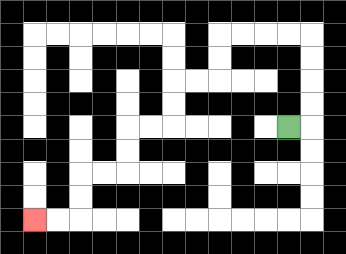{'start': '[12, 5]', 'end': '[1, 9]', 'path_directions': 'R,U,U,U,U,L,L,L,L,D,D,L,L,D,D,L,L,D,D,L,L,D,D,L,L', 'path_coordinates': '[[12, 5], [13, 5], [13, 4], [13, 3], [13, 2], [13, 1], [12, 1], [11, 1], [10, 1], [9, 1], [9, 2], [9, 3], [8, 3], [7, 3], [7, 4], [7, 5], [6, 5], [5, 5], [5, 6], [5, 7], [4, 7], [3, 7], [3, 8], [3, 9], [2, 9], [1, 9]]'}